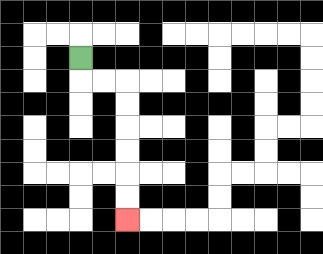{'start': '[3, 2]', 'end': '[5, 9]', 'path_directions': 'D,R,R,D,D,D,D,D,D', 'path_coordinates': '[[3, 2], [3, 3], [4, 3], [5, 3], [5, 4], [5, 5], [5, 6], [5, 7], [5, 8], [5, 9]]'}